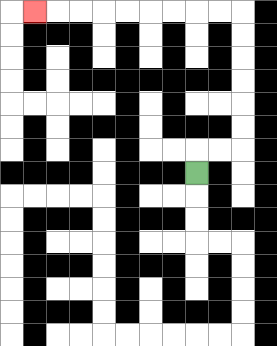{'start': '[8, 7]', 'end': '[1, 0]', 'path_directions': 'U,R,R,U,U,U,U,U,U,L,L,L,L,L,L,L,L,L', 'path_coordinates': '[[8, 7], [8, 6], [9, 6], [10, 6], [10, 5], [10, 4], [10, 3], [10, 2], [10, 1], [10, 0], [9, 0], [8, 0], [7, 0], [6, 0], [5, 0], [4, 0], [3, 0], [2, 0], [1, 0]]'}